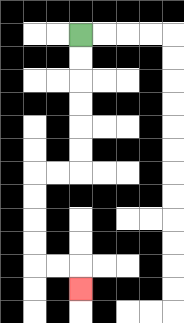{'start': '[3, 1]', 'end': '[3, 12]', 'path_directions': 'D,D,D,D,D,D,L,L,D,D,D,D,R,R,D', 'path_coordinates': '[[3, 1], [3, 2], [3, 3], [3, 4], [3, 5], [3, 6], [3, 7], [2, 7], [1, 7], [1, 8], [1, 9], [1, 10], [1, 11], [2, 11], [3, 11], [3, 12]]'}